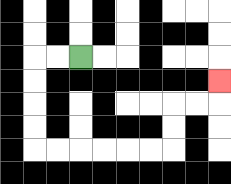{'start': '[3, 2]', 'end': '[9, 3]', 'path_directions': 'L,L,D,D,D,D,R,R,R,R,R,R,U,U,R,R,U', 'path_coordinates': '[[3, 2], [2, 2], [1, 2], [1, 3], [1, 4], [1, 5], [1, 6], [2, 6], [3, 6], [4, 6], [5, 6], [6, 6], [7, 6], [7, 5], [7, 4], [8, 4], [9, 4], [9, 3]]'}